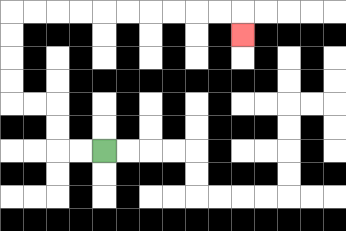{'start': '[4, 6]', 'end': '[10, 1]', 'path_directions': 'L,L,U,U,L,L,U,U,U,U,R,R,R,R,R,R,R,R,R,R,D', 'path_coordinates': '[[4, 6], [3, 6], [2, 6], [2, 5], [2, 4], [1, 4], [0, 4], [0, 3], [0, 2], [0, 1], [0, 0], [1, 0], [2, 0], [3, 0], [4, 0], [5, 0], [6, 0], [7, 0], [8, 0], [9, 0], [10, 0], [10, 1]]'}